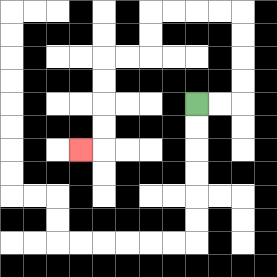{'start': '[8, 4]', 'end': '[3, 6]', 'path_directions': 'R,R,U,U,U,U,L,L,L,L,D,D,L,L,D,D,D,D,L', 'path_coordinates': '[[8, 4], [9, 4], [10, 4], [10, 3], [10, 2], [10, 1], [10, 0], [9, 0], [8, 0], [7, 0], [6, 0], [6, 1], [6, 2], [5, 2], [4, 2], [4, 3], [4, 4], [4, 5], [4, 6], [3, 6]]'}